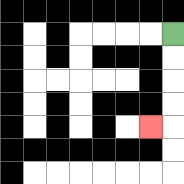{'start': '[7, 1]', 'end': '[6, 5]', 'path_directions': 'D,D,D,D,L', 'path_coordinates': '[[7, 1], [7, 2], [7, 3], [7, 4], [7, 5], [6, 5]]'}